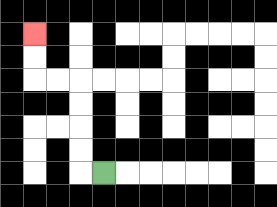{'start': '[4, 7]', 'end': '[1, 1]', 'path_directions': 'L,U,U,U,U,L,L,U,U', 'path_coordinates': '[[4, 7], [3, 7], [3, 6], [3, 5], [3, 4], [3, 3], [2, 3], [1, 3], [1, 2], [1, 1]]'}